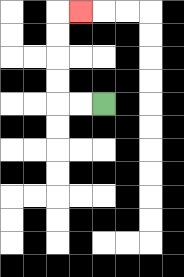{'start': '[4, 4]', 'end': '[3, 0]', 'path_directions': 'L,L,U,U,U,U,R', 'path_coordinates': '[[4, 4], [3, 4], [2, 4], [2, 3], [2, 2], [2, 1], [2, 0], [3, 0]]'}